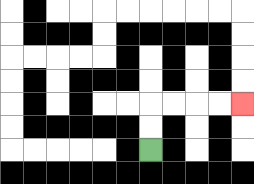{'start': '[6, 6]', 'end': '[10, 4]', 'path_directions': 'U,U,R,R,R,R', 'path_coordinates': '[[6, 6], [6, 5], [6, 4], [7, 4], [8, 4], [9, 4], [10, 4]]'}